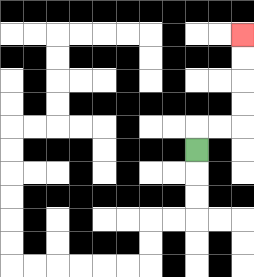{'start': '[8, 6]', 'end': '[10, 1]', 'path_directions': 'U,R,R,U,U,U,U', 'path_coordinates': '[[8, 6], [8, 5], [9, 5], [10, 5], [10, 4], [10, 3], [10, 2], [10, 1]]'}